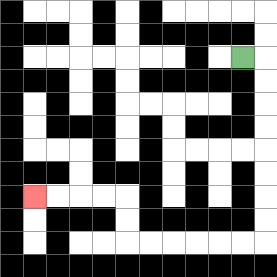{'start': '[10, 2]', 'end': '[1, 8]', 'path_directions': 'R,D,D,D,D,D,D,D,D,L,L,L,L,L,L,U,U,L,L,L,L', 'path_coordinates': '[[10, 2], [11, 2], [11, 3], [11, 4], [11, 5], [11, 6], [11, 7], [11, 8], [11, 9], [11, 10], [10, 10], [9, 10], [8, 10], [7, 10], [6, 10], [5, 10], [5, 9], [5, 8], [4, 8], [3, 8], [2, 8], [1, 8]]'}